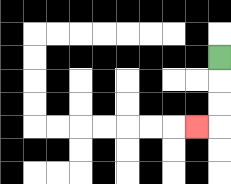{'start': '[9, 2]', 'end': '[8, 5]', 'path_directions': 'D,D,D,L', 'path_coordinates': '[[9, 2], [9, 3], [9, 4], [9, 5], [8, 5]]'}